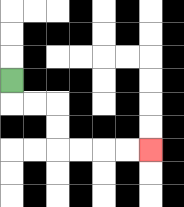{'start': '[0, 3]', 'end': '[6, 6]', 'path_directions': 'D,R,R,D,D,R,R,R,R', 'path_coordinates': '[[0, 3], [0, 4], [1, 4], [2, 4], [2, 5], [2, 6], [3, 6], [4, 6], [5, 6], [6, 6]]'}